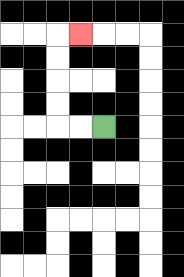{'start': '[4, 5]', 'end': '[3, 1]', 'path_directions': 'L,L,U,U,U,U,R', 'path_coordinates': '[[4, 5], [3, 5], [2, 5], [2, 4], [2, 3], [2, 2], [2, 1], [3, 1]]'}